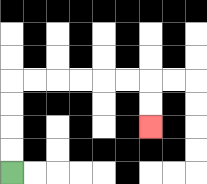{'start': '[0, 7]', 'end': '[6, 5]', 'path_directions': 'U,U,U,U,R,R,R,R,R,R,D,D', 'path_coordinates': '[[0, 7], [0, 6], [0, 5], [0, 4], [0, 3], [1, 3], [2, 3], [3, 3], [4, 3], [5, 3], [6, 3], [6, 4], [6, 5]]'}